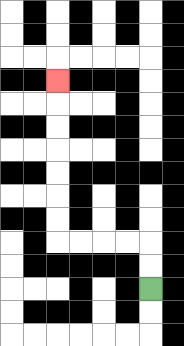{'start': '[6, 12]', 'end': '[2, 3]', 'path_directions': 'U,U,L,L,L,L,U,U,U,U,U,U,U', 'path_coordinates': '[[6, 12], [6, 11], [6, 10], [5, 10], [4, 10], [3, 10], [2, 10], [2, 9], [2, 8], [2, 7], [2, 6], [2, 5], [2, 4], [2, 3]]'}